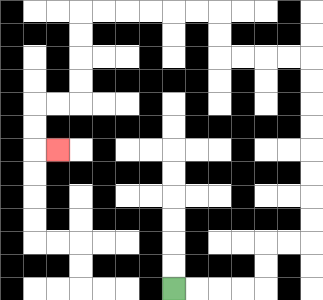{'start': '[7, 12]', 'end': '[2, 6]', 'path_directions': 'R,R,R,R,U,U,R,R,U,U,U,U,U,U,U,U,L,L,L,L,U,U,L,L,L,L,L,L,D,D,D,D,L,L,D,D,R', 'path_coordinates': '[[7, 12], [8, 12], [9, 12], [10, 12], [11, 12], [11, 11], [11, 10], [12, 10], [13, 10], [13, 9], [13, 8], [13, 7], [13, 6], [13, 5], [13, 4], [13, 3], [13, 2], [12, 2], [11, 2], [10, 2], [9, 2], [9, 1], [9, 0], [8, 0], [7, 0], [6, 0], [5, 0], [4, 0], [3, 0], [3, 1], [3, 2], [3, 3], [3, 4], [2, 4], [1, 4], [1, 5], [1, 6], [2, 6]]'}